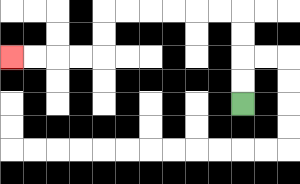{'start': '[10, 4]', 'end': '[0, 2]', 'path_directions': 'U,U,U,U,L,L,L,L,L,L,D,D,L,L,L,L', 'path_coordinates': '[[10, 4], [10, 3], [10, 2], [10, 1], [10, 0], [9, 0], [8, 0], [7, 0], [6, 0], [5, 0], [4, 0], [4, 1], [4, 2], [3, 2], [2, 2], [1, 2], [0, 2]]'}